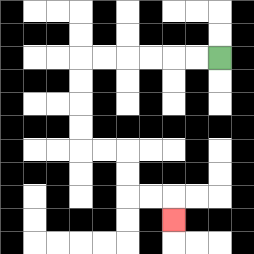{'start': '[9, 2]', 'end': '[7, 9]', 'path_directions': 'L,L,L,L,L,L,D,D,D,D,R,R,D,D,R,R,D', 'path_coordinates': '[[9, 2], [8, 2], [7, 2], [6, 2], [5, 2], [4, 2], [3, 2], [3, 3], [3, 4], [3, 5], [3, 6], [4, 6], [5, 6], [5, 7], [5, 8], [6, 8], [7, 8], [7, 9]]'}